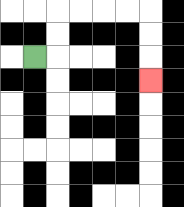{'start': '[1, 2]', 'end': '[6, 3]', 'path_directions': 'R,U,U,R,R,R,R,D,D,D', 'path_coordinates': '[[1, 2], [2, 2], [2, 1], [2, 0], [3, 0], [4, 0], [5, 0], [6, 0], [6, 1], [6, 2], [6, 3]]'}